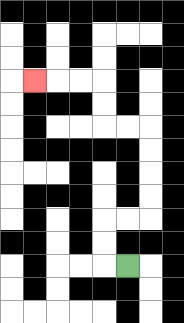{'start': '[5, 11]', 'end': '[1, 3]', 'path_directions': 'L,U,U,R,R,U,U,U,U,L,L,U,U,L,L,L', 'path_coordinates': '[[5, 11], [4, 11], [4, 10], [4, 9], [5, 9], [6, 9], [6, 8], [6, 7], [6, 6], [6, 5], [5, 5], [4, 5], [4, 4], [4, 3], [3, 3], [2, 3], [1, 3]]'}